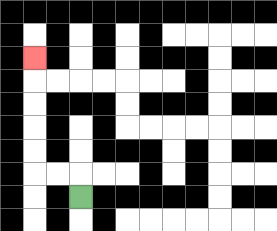{'start': '[3, 8]', 'end': '[1, 2]', 'path_directions': 'U,L,L,U,U,U,U,U', 'path_coordinates': '[[3, 8], [3, 7], [2, 7], [1, 7], [1, 6], [1, 5], [1, 4], [1, 3], [1, 2]]'}